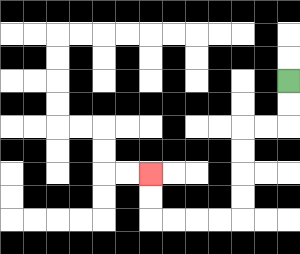{'start': '[12, 3]', 'end': '[6, 7]', 'path_directions': 'D,D,L,L,D,D,D,D,L,L,L,L,U,U', 'path_coordinates': '[[12, 3], [12, 4], [12, 5], [11, 5], [10, 5], [10, 6], [10, 7], [10, 8], [10, 9], [9, 9], [8, 9], [7, 9], [6, 9], [6, 8], [6, 7]]'}